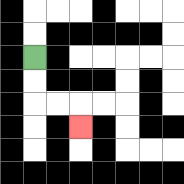{'start': '[1, 2]', 'end': '[3, 5]', 'path_directions': 'D,D,R,R,D', 'path_coordinates': '[[1, 2], [1, 3], [1, 4], [2, 4], [3, 4], [3, 5]]'}